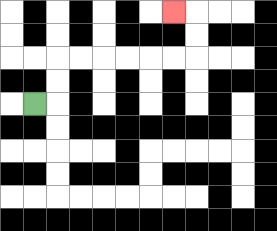{'start': '[1, 4]', 'end': '[7, 0]', 'path_directions': 'R,U,U,R,R,R,R,R,R,U,U,L', 'path_coordinates': '[[1, 4], [2, 4], [2, 3], [2, 2], [3, 2], [4, 2], [5, 2], [6, 2], [7, 2], [8, 2], [8, 1], [8, 0], [7, 0]]'}